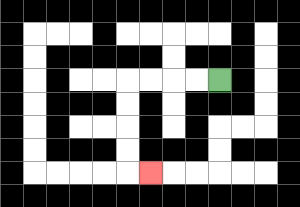{'start': '[9, 3]', 'end': '[6, 7]', 'path_directions': 'L,L,L,L,D,D,D,D,R', 'path_coordinates': '[[9, 3], [8, 3], [7, 3], [6, 3], [5, 3], [5, 4], [5, 5], [5, 6], [5, 7], [6, 7]]'}